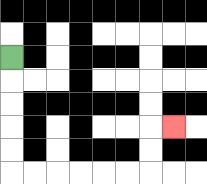{'start': '[0, 2]', 'end': '[7, 5]', 'path_directions': 'D,D,D,D,D,R,R,R,R,R,R,U,U,R', 'path_coordinates': '[[0, 2], [0, 3], [0, 4], [0, 5], [0, 6], [0, 7], [1, 7], [2, 7], [3, 7], [4, 7], [5, 7], [6, 7], [6, 6], [6, 5], [7, 5]]'}